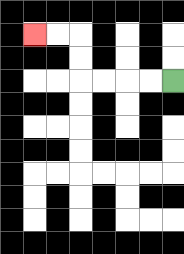{'start': '[7, 3]', 'end': '[1, 1]', 'path_directions': 'L,L,L,L,U,U,L,L', 'path_coordinates': '[[7, 3], [6, 3], [5, 3], [4, 3], [3, 3], [3, 2], [3, 1], [2, 1], [1, 1]]'}